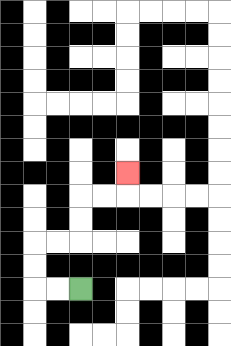{'start': '[3, 12]', 'end': '[5, 7]', 'path_directions': 'L,L,U,U,R,R,U,U,R,R,U', 'path_coordinates': '[[3, 12], [2, 12], [1, 12], [1, 11], [1, 10], [2, 10], [3, 10], [3, 9], [3, 8], [4, 8], [5, 8], [5, 7]]'}